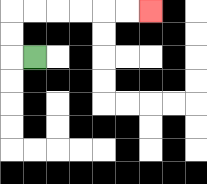{'start': '[1, 2]', 'end': '[6, 0]', 'path_directions': 'L,U,U,R,R,R,R,R,R', 'path_coordinates': '[[1, 2], [0, 2], [0, 1], [0, 0], [1, 0], [2, 0], [3, 0], [4, 0], [5, 0], [6, 0]]'}